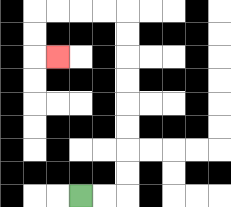{'start': '[3, 8]', 'end': '[2, 2]', 'path_directions': 'R,R,U,U,U,U,U,U,U,U,L,L,L,L,D,D,R', 'path_coordinates': '[[3, 8], [4, 8], [5, 8], [5, 7], [5, 6], [5, 5], [5, 4], [5, 3], [5, 2], [5, 1], [5, 0], [4, 0], [3, 0], [2, 0], [1, 0], [1, 1], [1, 2], [2, 2]]'}